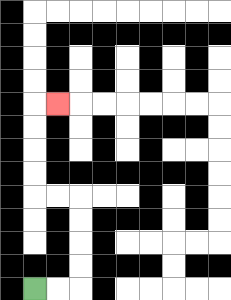{'start': '[1, 12]', 'end': '[2, 4]', 'path_directions': 'R,R,U,U,U,U,L,L,U,U,U,U,R', 'path_coordinates': '[[1, 12], [2, 12], [3, 12], [3, 11], [3, 10], [3, 9], [3, 8], [2, 8], [1, 8], [1, 7], [1, 6], [1, 5], [1, 4], [2, 4]]'}